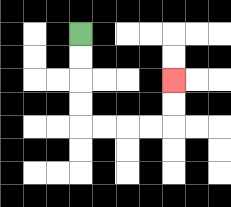{'start': '[3, 1]', 'end': '[7, 3]', 'path_directions': 'D,D,D,D,R,R,R,R,U,U', 'path_coordinates': '[[3, 1], [3, 2], [3, 3], [3, 4], [3, 5], [4, 5], [5, 5], [6, 5], [7, 5], [7, 4], [7, 3]]'}